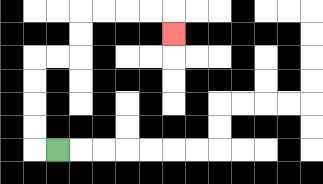{'start': '[2, 6]', 'end': '[7, 1]', 'path_directions': 'L,U,U,U,U,R,R,U,U,R,R,R,R,D', 'path_coordinates': '[[2, 6], [1, 6], [1, 5], [1, 4], [1, 3], [1, 2], [2, 2], [3, 2], [3, 1], [3, 0], [4, 0], [5, 0], [6, 0], [7, 0], [7, 1]]'}